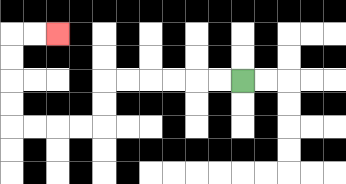{'start': '[10, 3]', 'end': '[2, 1]', 'path_directions': 'L,L,L,L,L,L,D,D,L,L,L,L,U,U,U,U,R,R', 'path_coordinates': '[[10, 3], [9, 3], [8, 3], [7, 3], [6, 3], [5, 3], [4, 3], [4, 4], [4, 5], [3, 5], [2, 5], [1, 5], [0, 5], [0, 4], [0, 3], [0, 2], [0, 1], [1, 1], [2, 1]]'}